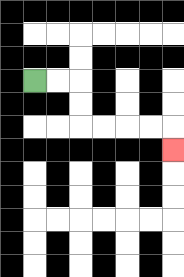{'start': '[1, 3]', 'end': '[7, 6]', 'path_directions': 'R,R,D,D,R,R,R,R,D', 'path_coordinates': '[[1, 3], [2, 3], [3, 3], [3, 4], [3, 5], [4, 5], [5, 5], [6, 5], [7, 5], [7, 6]]'}